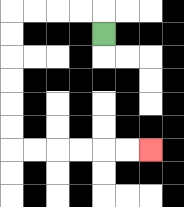{'start': '[4, 1]', 'end': '[6, 6]', 'path_directions': 'U,L,L,L,L,D,D,D,D,D,D,R,R,R,R,R,R', 'path_coordinates': '[[4, 1], [4, 0], [3, 0], [2, 0], [1, 0], [0, 0], [0, 1], [0, 2], [0, 3], [0, 4], [0, 5], [0, 6], [1, 6], [2, 6], [3, 6], [4, 6], [5, 6], [6, 6]]'}